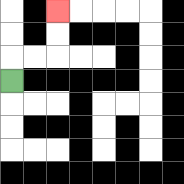{'start': '[0, 3]', 'end': '[2, 0]', 'path_directions': 'U,R,R,U,U', 'path_coordinates': '[[0, 3], [0, 2], [1, 2], [2, 2], [2, 1], [2, 0]]'}